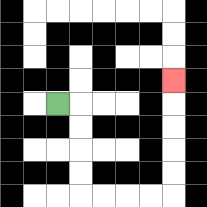{'start': '[2, 4]', 'end': '[7, 3]', 'path_directions': 'R,D,D,D,D,R,R,R,R,U,U,U,U,U', 'path_coordinates': '[[2, 4], [3, 4], [3, 5], [3, 6], [3, 7], [3, 8], [4, 8], [5, 8], [6, 8], [7, 8], [7, 7], [7, 6], [7, 5], [7, 4], [7, 3]]'}